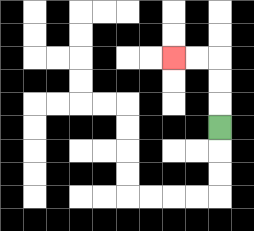{'start': '[9, 5]', 'end': '[7, 2]', 'path_directions': 'U,U,U,L,L', 'path_coordinates': '[[9, 5], [9, 4], [9, 3], [9, 2], [8, 2], [7, 2]]'}